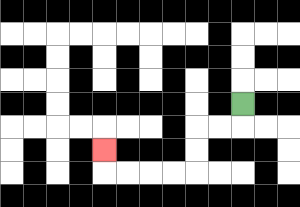{'start': '[10, 4]', 'end': '[4, 6]', 'path_directions': 'D,L,L,D,D,L,L,L,L,U', 'path_coordinates': '[[10, 4], [10, 5], [9, 5], [8, 5], [8, 6], [8, 7], [7, 7], [6, 7], [5, 7], [4, 7], [4, 6]]'}